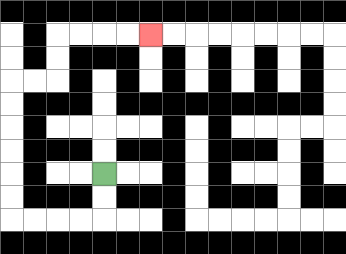{'start': '[4, 7]', 'end': '[6, 1]', 'path_directions': 'D,D,L,L,L,L,U,U,U,U,U,U,R,R,U,U,R,R,R,R', 'path_coordinates': '[[4, 7], [4, 8], [4, 9], [3, 9], [2, 9], [1, 9], [0, 9], [0, 8], [0, 7], [0, 6], [0, 5], [0, 4], [0, 3], [1, 3], [2, 3], [2, 2], [2, 1], [3, 1], [4, 1], [5, 1], [6, 1]]'}